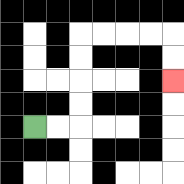{'start': '[1, 5]', 'end': '[7, 3]', 'path_directions': 'R,R,U,U,U,U,R,R,R,R,D,D', 'path_coordinates': '[[1, 5], [2, 5], [3, 5], [3, 4], [3, 3], [3, 2], [3, 1], [4, 1], [5, 1], [6, 1], [7, 1], [7, 2], [7, 3]]'}